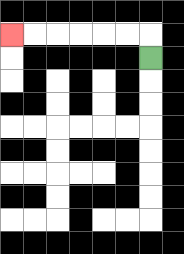{'start': '[6, 2]', 'end': '[0, 1]', 'path_directions': 'U,L,L,L,L,L,L', 'path_coordinates': '[[6, 2], [6, 1], [5, 1], [4, 1], [3, 1], [2, 1], [1, 1], [0, 1]]'}